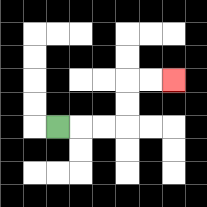{'start': '[2, 5]', 'end': '[7, 3]', 'path_directions': 'R,R,R,U,U,R,R', 'path_coordinates': '[[2, 5], [3, 5], [4, 5], [5, 5], [5, 4], [5, 3], [6, 3], [7, 3]]'}